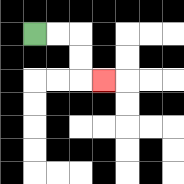{'start': '[1, 1]', 'end': '[4, 3]', 'path_directions': 'R,R,D,D,R', 'path_coordinates': '[[1, 1], [2, 1], [3, 1], [3, 2], [3, 3], [4, 3]]'}